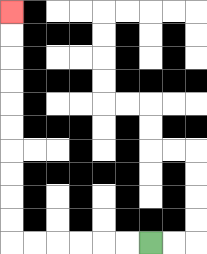{'start': '[6, 10]', 'end': '[0, 0]', 'path_directions': 'L,L,L,L,L,L,U,U,U,U,U,U,U,U,U,U', 'path_coordinates': '[[6, 10], [5, 10], [4, 10], [3, 10], [2, 10], [1, 10], [0, 10], [0, 9], [0, 8], [0, 7], [0, 6], [0, 5], [0, 4], [0, 3], [0, 2], [0, 1], [0, 0]]'}